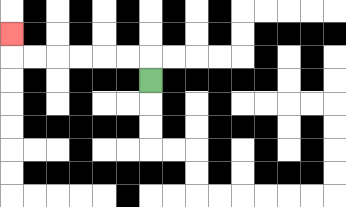{'start': '[6, 3]', 'end': '[0, 1]', 'path_directions': 'U,L,L,L,L,L,L,U', 'path_coordinates': '[[6, 3], [6, 2], [5, 2], [4, 2], [3, 2], [2, 2], [1, 2], [0, 2], [0, 1]]'}